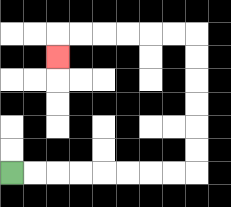{'start': '[0, 7]', 'end': '[2, 2]', 'path_directions': 'R,R,R,R,R,R,R,R,U,U,U,U,U,U,L,L,L,L,L,L,D', 'path_coordinates': '[[0, 7], [1, 7], [2, 7], [3, 7], [4, 7], [5, 7], [6, 7], [7, 7], [8, 7], [8, 6], [8, 5], [8, 4], [8, 3], [8, 2], [8, 1], [7, 1], [6, 1], [5, 1], [4, 1], [3, 1], [2, 1], [2, 2]]'}